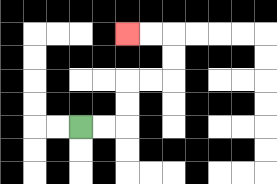{'start': '[3, 5]', 'end': '[5, 1]', 'path_directions': 'R,R,U,U,R,R,U,U,L,L', 'path_coordinates': '[[3, 5], [4, 5], [5, 5], [5, 4], [5, 3], [6, 3], [7, 3], [7, 2], [7, 1], [6, 1], [5, 1]]'}